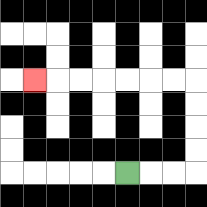{'start': '[5, 7]', 'end': '[1, 3]', 'path_directions': 'R,R,R,U,U,U,U,L,L,L,L,L,L,L', 'path_coordinates': '[[5, 7], [6, 7], [7, 7], [8, 7], [8, 6], [8, 5], [8, 4], [8, 3], [7, 3], [6, 3], [5, 3], [4, 3], [3, 3], [2, 3], [1, 3]]'}